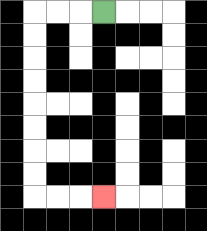{'start': '[4, 0]', 'end': '[4, 8]', 'path_directions': 'L,L,L,D,D,D,D,D,D,D,D,R,R,R', 'path_coordinates': '[[4, 0], [3, 0], [2, 0], [1, 0], [1, 1], [1, 2], [1, 3], [1, 4], [1, 5], [1, 6], [1, 7], [1, 8], [2, 8], [3, 8], [4, 8]]'}